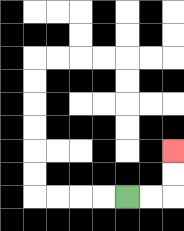{'start': '[5, 8]', 'end': '[7, 6]', 'path_directions': 'R,R,U,U', 'path_coordinates': '[[5, 8], [6, 8], [7, 8], [7, 7], [7, 6]]'}